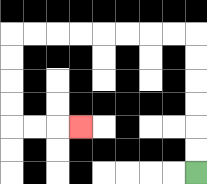{'start': '[8, 7]', 'end': '[3, 5]', 'path_directions': 'U,U,U,U,U,U,L,L,L,L,L,L,L,L,D,D,D,D,R,R,R', 'path_coordinates': '[[8, 7], [8, 6], [8, 5], [8, 4], [8, 3], [8, 2], [8, 1], [7, 1], [6, 1], [5, 1], [4, 1], [3, 1], [2, 1], [1, 1], [0, 1], [0, 2], [0, 3], [0, 4], [0, 5], [1, 5], [2, 5], [3, 5]]'}